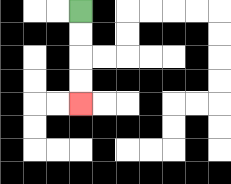{'start': '[3, 0]', 'end': '[3, 4]', 'path_directions': 'D,D,D,D', 'path_coordinates': '[[3, 0], [3, 1], [3, 2], [3, 3], [3, 4]]'}